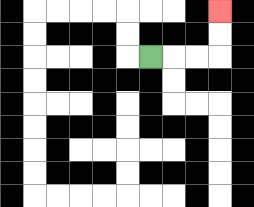{'start': '[6, 2]', 'end': '[9, 0]', 'path_directions': 'R,R,R,U,U', 'path_coordinates': '[[6, 2], [7, 2], [8, 2], [9, 2], [9, 1], [9, 0]]'}